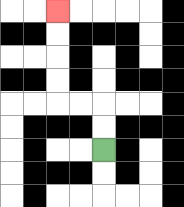{'start': '[4, 6]', 'end': '[2, 0]', 'path_directions': 'U,U,L,L,U,U,U,U', 'path_coordinates': '[[4, 6], [4, 5], [4, 4], [3, 4], [2, 4], [2, 3], [2, 2], [2, 1], [2, 0]]'}